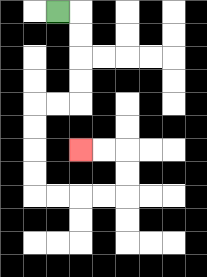{'start': '[2, 0]', 'end': '[3, 6]', 'path_directions': 'R,D,D,D,D,L,L,D,D,D,D,R,R,R,R,U,U,L,L', 'path_coordinates': '[[2, 0], [3, 0], [3, 1], [3, 2], [3, 3], [3, 4], [2, 4], [1, 4], [1, 5], [1, 6], [1, 7], [1, 8], [2, 8], [3, 8], [4, 8], [5, 8], [5, 7], [5, 6], [4, 6], [3, 6]]'}